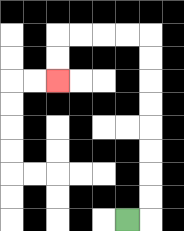{'start': '[5, 9]', 'end': '[2, 3]', 'path_directions': 'R,U,U,U,U,U,U,U,U,L,L,L,L,D,D', 'path_coordinates': '[[5, 9], [6, 9], [6, 8], [6, 7], [6, 6], [6, 5], [6, 4], [6, 3], [6, 2], [6, 1], [5, 1], [4, 1], [3, 1], [2, 1], [2, 2], [2, 3]]'}